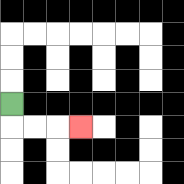{'start': '[0, 4]', 'end': '[3, 5]', 'path_directions': 'D,R,R,R', 'path_coordinates': '[[0, 4], [0, 5], [1, 5], [2, 5], [3, 5]]'}